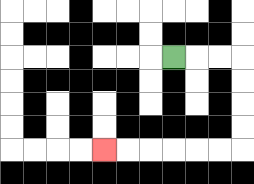{'start': '[7, 2]', 'end': '[4, 6]', 'path_directions': 'R,R,R,D,D,D,D,L,L,L,L,L,L', 'path_coordinates': '[[7, 2], [8, 2], [9, 2], [10, 2], [10, 3], [10, 4], [10, 5], [10, 6], [9, 6], [8, 6], [7, 6], [6, 6], [5, 6], [4, 6]]'}